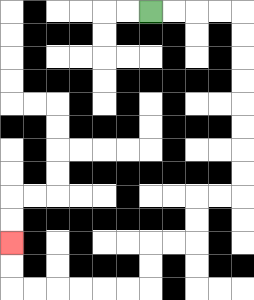{'start': '[6, 0]', 'end': '[0, 10]', 'path_directions': 'R,R,R,R,D,D,D,D,D,D,D,D,L,L,D,D,L,L,D,D,L,L,L,L,L,L,U,U', 'path_coordinates': '[[6, 0], [7, 0], [8, 0], [9, 0], [10, 0], [10, 1], [10, 2], [10, 3], [10, 4], [10, 5], [10, 6], [10, 7], [10, 8], [9, 8], [8, 8], [8, 9], [8, 10], [7, 10], [6, 10], [6, 11], [6, 12], [5, 12], [4, 12], [3, 12], [2, 12], [1, 12], [0, 12], [0, 11], [0, 10]]'}